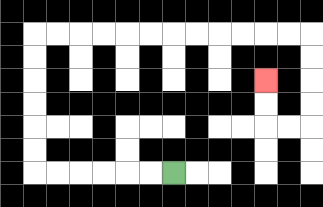{'start': '[7, 7]', 'end': '[11, 3]', 'path_directions': 'L,L,L,L,L,L,U,U,U,U,U,U,R,R,R,R,R,R,R,R,R,R,R,R,D,D,D,D,L,L,U,U', 'path_coordinates': '[[7, 7], [6, 7], [5, 7], [4, 7], [3, 7], [2, 7], [1, 7], [1, 6], [1, 5], [1, 4], [1, 3], [1, 2], [1, 1], [2, 1], [3, 1], [4, 1], [5, 1], [6, 1], [7, 1], [8, 1], [9, 1], [10, 1], [11, 1], [12, 1], [13, 1], [13, 2], [13, 3], [13, 4], [13, 5], [12, 5], [11, 5], [11, 4], [11, 3]]'}